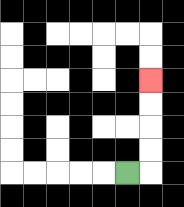{'start': '[5, 7]', 'end': '[6, 3]', 'path_directions': 'R,U,U,U,U', 'path_coordinates': '[[5, 7], [6, 7], [6, 6], [6, 5], [6, 4], [6, 3]]'}